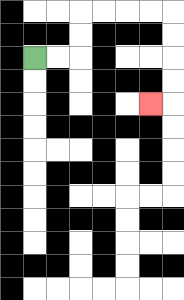{'start': '[1, 2]', 'end': '[6, 4]', 'path_directions': 'R,R,U,U,R,R,R,R,D,D,D,D,L', 'path_coordinates': '[[1, 2], [2, 2], [3, 2], [3, 1], [3, 0], [4, 0], [5, 0], [6, 0], [7, 0], [7, 1], [7, 2], [7, 3], [7, 4], [6, 4]]'}